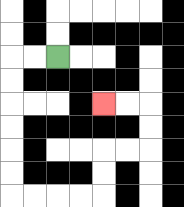{'start': '[2, 2]', 'end': '[4, 4]', 'path_directions': 'L,L,D,D,D,D,D,D,R,R,R,R,U,U,R,R,U,U,L,L', 'path_coordinates': '[[2, 2], [1, 2], [0, 2], [0, 3], [0, 4], [0, 5], [0, 6], [0, 7], [0, 8], [1, 8], [2, 8], [3, 8], [4, 8], [4, 7], [4, 6], [5, 6], [6, 6], [6, 5], [6, 4], [5, 4], [4, 4]]'}